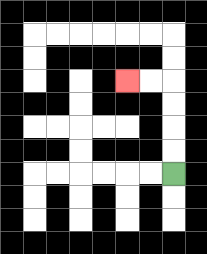{'start': '[7, 7]', 'end': '[5, 3]', 'path_directions': 'U,U,U,U,L,L', 'path_coordinates': '[[7, 7], [7, 6], [7, 5], [7, 4], [7, 3], [6, 3], [5, 3]]'}